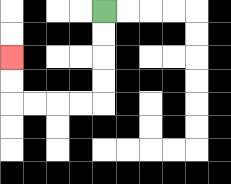{'start': '[4, 0]', 'end': '[0, 2]', 'path_directions': 'D,D,D,D,L,L,L,L,U,U', 'path_coordinates': '[[4, 0], [4, 1], [4, 2], [4, 3], [4, 4], [3, 4], [2, 4], [1, 4], [0, 4], [0, 3], [0, 2]]'}